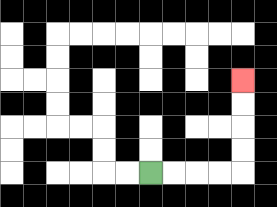{'start': '[6, 7]', 'end': '[10, 3]', 'path_directions': 'R,R,R,R,U,U,U,U', 'path_coordinates': '[[6, 7], [7, 7], [8, 7], [9, 7], [10, 7], [10, 6], [10, 5], [10, 4], [10, 3]]'}